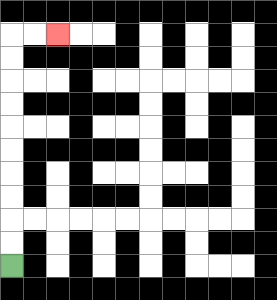{'start': '[0, 11]', 'end': '[2, 1]', 'path_directions': 'U,U,U,U,U,U,U,U,U,U,R,R', 'path_coordinates': '[[0, 11], [0, 10], [0, 9], [0, 8], [0, 7], [0, 6], [0, 5], [0, 4], [0, 3], [0, 2], [0, 1], [1, 1], [2, 1]]'}